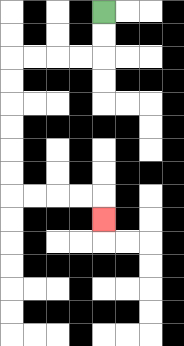{'start': '[4, 0]', 'end': '[4, 9]', 'path_directions': 'D,D,L,L,L,L,D,D,D,D,D,D,R,R,R,R,D', 'path_coordinates': '[[4, 0], [4, 1], [4, 2], [3, 2], [2, 2], [1, 2], [0, 2], [0, 3], [0, 4], [0, 5], [0, 6], [0, 7], [0, 8], [1, 8], [2, 8], [3, 8], [4, 8], [4, 9]]'}